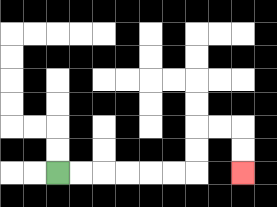{'start': '[2, 7]', 'end': '[10, 7]', 'path_directions': 'R,R,R,R,R,R,U,U,R,R,D,D', 'path_coordinates': '[[2, 7], [3, 7], [4, 7], [5, 7], [6, 7], [7, 7], [8, 7], [8, 6], [8, 5], [9, 5], [10, 5], [10, 6], [10, 7]]'}